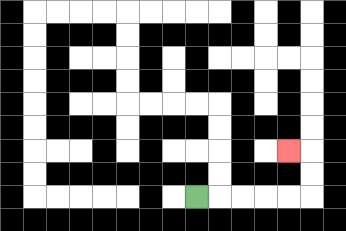{'start': '[8, 8]', 'end': '[12, 6]', 'path_directions': 'R,R,R,R,R,U,U,L', 'path_coordinates': '[[8, 8], [9, 8], [10, 8], [11, 8], [12, 8], [13, 8], [13, 7], [13, 6], [12, 6]]'}